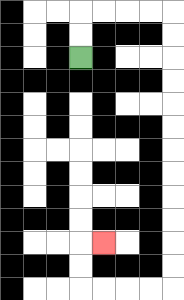{'start': '[3, 2]', 'end': '[4, 10]', 'path_directions': 'U,U,R,R,R,R,D,D,D,D,D,D,D,D,D,D,D,D,L,L,L,L,U,U,R', 'path_coordinates': '[[3, 2], [3, 1], [3, 0], [4, 0], [5, 0], [6, 0], [7, 0], [7, 1], [7, 2], [7, 3], [7, 4], [7, 5], [7, 6], [7, 7], [7, 8], [7, 9], [7, 10], [7, 11], [7, 12], [6, 12], [5, 12], [4, 12], [3, 12], [3, 11], [3, 10], [4, 10]]'}